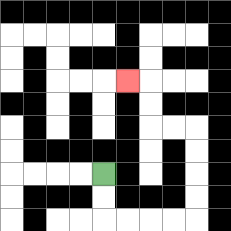{'start': '[4, 7]', 'end': '[5, 3]', 'path_directions': 'D,D,R,R,R,R,U,U,U,U,L,L,U,U,L', 'path_coordinates': '[[4, 7], [4, 8], [4, 9], [5, 9], [6, 9], [7, 9], [8, 9], [8, 8], [8, 7], [8, 6], [8, 5], [7, 5], [6, 5], [6, 4], [6, 3], [5, 3]]'}